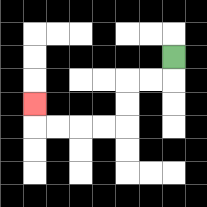{'start': '[7, 2]', 'end': '[1, 4]', 'path_directions': 'D,L,L,D,D,L,L,L,L,U', 'path_coordinates': '[[7, 2], [7, 3], [6, 3], [5, 3], [5, 4], [5, 5], [4, 5], [3, 5], [2, 5], [1, 5], [1, 4]]'}